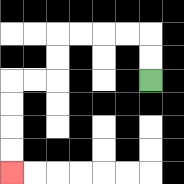{'start': '[6, 3]', 'end': '[0, 7]', 'path_directions': 'U,U,L,L,L,L,D,D,L,L,D,D,D,D', 'path_coordinates': '[[6, 3], [6, 2], [6, 1], [5, 1], [4, 1], [3, 1], [2, 1], [2, 2], [2, 3], [1, 3], [0, 3], [0, 4], [0, 5], [0, 6], [0, 7]]'}